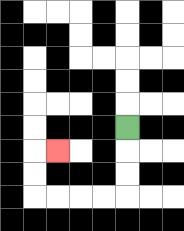{'start': '[5, 5]', 'end': '[2, 6]', 'path_directions': 'D,D,D,L,L,L,L,U,U,R', 'path_coordinates': '[[5, 5], [5, 6], [5, 7], [5, 8], [4, 8], [3, 8], [2, 8], [1, 8], [1, 7], [1, 6], [2, 6]]'}